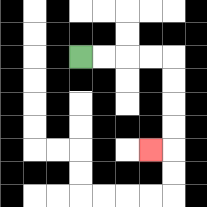{'start': '[3, 2]', 'end': '[6, 6]', 'path_directions': 'R,R,R,R,D,D,D,D,L', 'path_coordinates': '[[3, 2], [4, 2], [5, 2], [6, 2], [7, 2], [7, 3], [7, 4], [7, 5], [7, 6], [6, 6]]'}